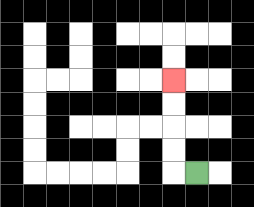{'start': '[8, 7]', 'end': '[7, 3]', 'path_directions': 'L,U,U,U,U', 'path_coordinates': '[[8, 7], [7, 7], [7, 6], [7, 5], [7, 4], [7, 3]]'}